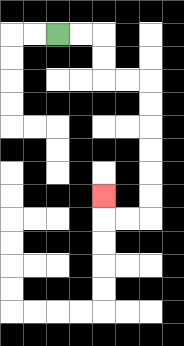{'start': '[2, 1]', 'end': '[4, 8]', 'path_directions': 'R,R,D,D,R,R,D,D,D,D,D,D,L,L,U', 'path_coordinates': '[[2, 1], [3, 1], [4, 1], [4, 2], [4, 3], [5, 3], [6, 3], [6, 4], [6, 5], [6, 6], [6, 7], [6, 8], [6, 9], [5, 9], [4, 9], [4, 8]]'}